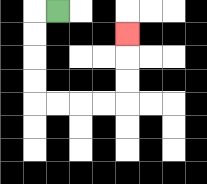{'start': '[2, 0]', 'end': '[5, 1]', 'path_directions': 'L,D,D,D,D,R,R,R,R,U,U,U', 'path_coordinates': '[[2, 0], [1, 0], [1, 1], [1, 2], [1, 3], [1, 4], [2, 4], [3, 4], [4, 4], [5, 4], [5, 3], [5, 2], [5, 1]]'}